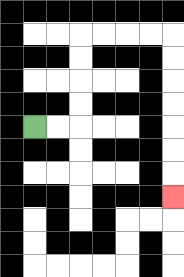{'start': '[1, 5]', 'end': '[7, 8]', 'path_directions': 'R,R,U,U,U,U,R,R,R,R,D,D,D,D,D,D,D', 'path_coordinates': '[[1, 5], [2, 5], [3, 5], [3, 4], [3, 3], [3, 2], [3, 1], [4, 1], [5, 1], [6, 1], [7, 1], [7, 2], [7, 3], [7, 4], [7, 5], [7, 6], [7, 7], [7, 8]]'}